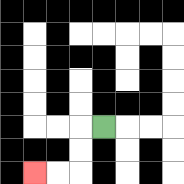{'start': '[4, 5]', 'end': '[1, 7]', 'path_directions': 'L,D,D,L,L', 'path_coordinates': '[[4, 5], [3, 5], [3, 6], [3, 7], [2, 7], [1, 7]]'}